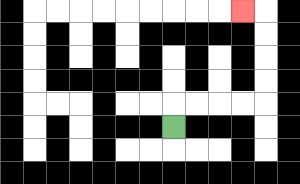{'start': '[7, 5]', 'end': '[10, 0]', 'path_directions': 'U,R,R,R,R,U,U,U,U,L', 'path_coordinates': '[[7, 5], [7, 4], [8, 4], [9, 4], [10, 4], [11, 4], [11, 3], [11, 2], [11, 1], [11, 0], [10, 0]]'}